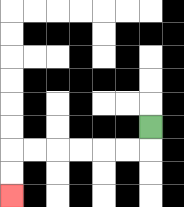{'start': '[6, 5]', 'end': '[0, 8]', 'path_directions': 'D,L,L,L,L,L,L,D,D', 'path_coordinates': '[[6, 5], [6, 6], [5, 6], [4, 6], [3, 6], [2, 6], [1, 6], [0, 6], [0, 7], [0, 8]]'}